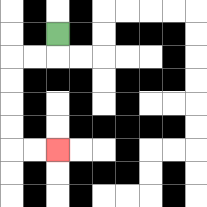{'start': '[2, 1]', 'end': '[2, 6]', 'path_directions': 'D,L,L,D,D,D,D,R,R', 'path_coordinates': '[[2, 1], [2, 2], [1, 2], [0, 2], [0, 3], [0, 4], [0, 5], [0, 6], [1, 6], [2, 6]]'}